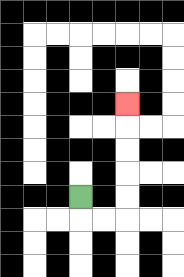{'start': '[3, 8]', 'end': '[5, 4]', 'path_directions': 'D,R,R,U,U,U,U,U', 'path_coordinates': '[[3, 8], [3, 9], [4, 9], [5, 9], [5, 8], [5, 7], [5, 6], [5, 5], [5, 4]]'}